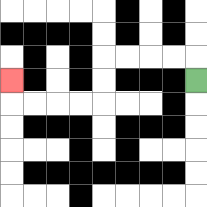{'start': '[8, 3]', 'end': '[0, 3]', 'path_directions': 'U,L,L,L,L,D,D,L,L,L,L,U', 'path_coordinates': '[[8, 3], [8, 2], [7, 2], [6, 2], [5, 2], [4, 2], [4, 3], [4, 4], [3, 4], [2, 4], [1, 4], [0, 4], [0, 3]]'}